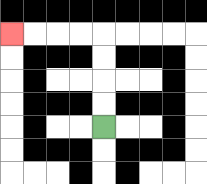{'start': '[4, 5]', 'end': '[0, 1]', 'path_directions': 'U,U,U,U,L,L,L,L', 'path_coordinates': '[[4, 5], [4, 4], [4, 3], [4, 2], [4, 1], [3, 1], [2, 1], [1, 1], [0, 1]]'}